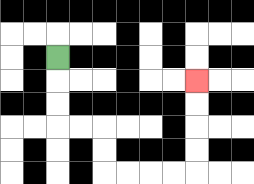{'start': '[2, 2]', 'end': '[8, 3]', 'path_directions': 'D,D,D,R,R,D,D,R,R,R,R,U,U,U,U', 'path_coordinates': '[[2, 2], [2, 3], [2, 4], [2, 5], [3, 5], [4, 5], [4, 6], [4, 7], [5, 7], [6, 7], [7, 7], [8, 7], [8, 6], [8, 5], [8, 4], [8, 3]]'}